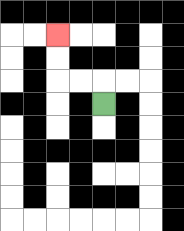{'start': '[4, 4]', 'end': '[2, 1]', 'path_directions': 'U,L,L,U,U', 'path_coordinates': '[[4, 4], [4, 3], [3, 3], [2, 3], [2, 2], [2, 1]]'}